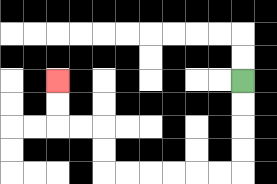{'start': '[10, 3]', 'end': '[2, 3]', 'path_directions': 'D,D,D,D,L,L,L,L,L,L,U,U,L,L,U,U', 'path_coordinates': '[[10, 3], [10, 4], [10, 5], [10, 6], [10, 7], [9, 7], [8, 7], [7, 7], [6, 7], [5, 7], [4, 7], [4, 6], [4, 5], [3, 5], [2, 5], [2, 4], [2, 3]]'}